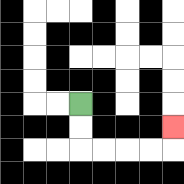{'start': '[3, 4]', 'end': '[7, 5]', 'path_directions': 'D,D,R,R,R,R,U', 'path_coordinates': '[[3, 4], [3, 5], [3, 6], [4, 6], [5, 6], [6, 6], [7, 6], [7, 5]]'}